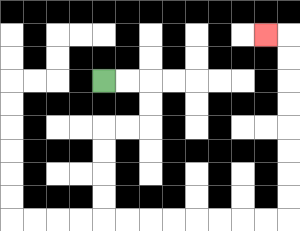{'start': '[4, 3]', 'end': '[11, 1]', 'path_directions': 'R,R,D,D,L,L,D,D,D,D,R,R,R,R,R,R,R,R,U,U,U,U,U,U,U,U,L', 'path_coordinates': '[[4, 3], [5, 3], [6, 3], [6, 4], [6, 5], [5, 5], [4, 5], [4, 6], [4, 7], [4, 8], [4, 9], [5, 9], [6, 9], [7, 9], [8, 9], [9, 9], [10, 9], [11, 9], [12, 9], [12, 8], [12, 7], [12, 6], [12, 5], [12, 4], [12, 3], [12, 2], [12, 1], [11, 1]]'}